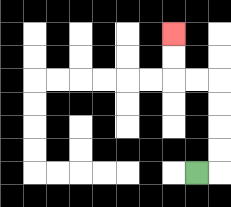{'start': '[8, 7]', 'end': '[7, 1]', 'path_directions': 'R,U,U,U,U,L,L,U,U', 'path_coordinates': '[[8, 7], [9, 7], [9, 6], [9, 5], [9, 4], [9, 3], [8, 3], [7, 3], [7, 2], [7, 1]]'}